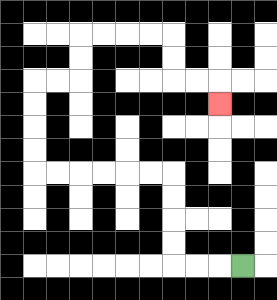{'start': '[10, 11]', 'end': '[9, 4]', 'path_directions': 'L,L,L,U,U,U,U,L,L,L,L,L,L,U,U,U,U,R,R,U,U,R,R,R,R,D,D,R,R,D', 'path_coordinates': '[[10, 11], [9, 11], [8, 11], [7, 11], [7, 10], [7, 9], [7, 8], [7, 7], [6, 7], [5, 7], [4, 7], [3, 7], [2, 7], [1, 7], [1, 6], [1, 5], [1, 4], [1, 3], [2, 3], [3, 3], [3, 2], [3, 1], [4, 1], [5, 1], [6, 1], [7, 1], [7, 2], [7, 3], [8, 3], [9, 3], [9, 4]]'}